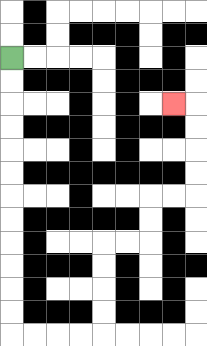{'start': '[0, 2]', 'end': '[7, 4]', 'path_directions': 'D,D,D,D,D,D,D,D,D,D,D,D,R,R,R,R,U,U,U,U,R,R,U,U,R,R,U,U,U,U,L', 'path_coordinates': '[[0, 2], [0, 3], [0, 4], [0, 5], [0, 6], [0, 7], [0, 8], [0, 9], [0, 10], [0, 11], [0, 12], [0, 13], [0, 14], [1, 14], [2, 14], [3, 14], [4, 14], [4, 13], [4, 12], [4, 11], [4, 10], [5, 10], [6, 10], [6, 9], [6, 8], [7, 8], [8, 8], [8, 7], [8, 6], [8, 5], [8, 4], [7, 4]]'}